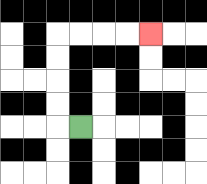{'start': '[3, 5]', 'end': '[6, 1]', 'path_directions': 'L,U,U,U,U,R,R,R,R', 'path_coordinates': '[[3, 5], [2, 5], [2, 4], [2, 3], [2, 2], [2, 1], [3, 1], [4, 1], [5, 1], [6, 1]]'}